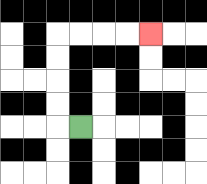{'start': '[3, 5]', 'end': '[6, 1]', 'path_directions': 'L,U,U,U,U,R,R,R,R', 'path_coordinates': '[[3, 5], [2, 5], [2, 4], [2, 3], [2, 2], [2, 1], [3, 1], [4, 1], [5, 1], [6, 1]]'}